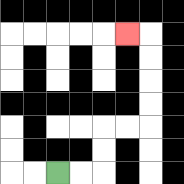{'start': '[2, 7]', 'end': '[5, 1]', 'path_directions': 'R,R,U,U,R,R,U,U,U,U,L', 'path_coordinates': '[[2, 7], [3, 7], [4, 7], [4, 6], [4, 5], [5, 5], [6, 5], [6, 4], [6, 3], [6, 2], [6, 1], [5, 1]]'}